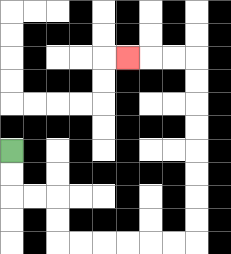{'start': '[0, 6]', 'end': '[5, 2]', 'path_directions': 'D,D,R,R,D,D,R,R,R,R,R,R,U,U,U,U,U,U,U,U,L,L,L', 'path_coordinates': '[[0, 6], [0, 7], [0, 8], [1, 8], [2, 8], [2, 9], [2, 10], [3, 10], [4, 10], [5, 10], [6, 10], [7, 10], [8, 10], [8, 9], [8, 8], [8, 7], [8, 6], [8, 5], [8, 4], [8, 3], [8, 2], [7, 2], [6, 2], [5, 2]]'}